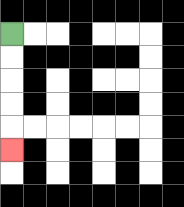{'start': '[0, 1]', 'end': '[0, 6]', 'path_directions': 'D,D,D,D,D', 'path_coordinates': '[[0, 1], [0, 2], [0, 3], [0, 4], [0, 5], [0, 6]]'}